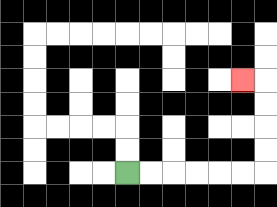{'start': '[5, 7]', 'end': '[10, 3]', 'path_directions': 'R,R,R,R,R,R,U,U,U,U,L', 'path_coordinates': '[[5, 7], [6, 7], [7, 7], [8, 7], [9, 7], [10, 7], [11, 7], [11, 6], [11, 5], [11, 4], [11, 3], [10, 3]]'}